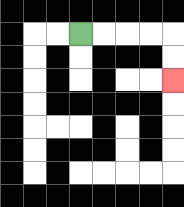{'start': '[3, 1]', 'end': '[7, 3]', 'path_directions': 'R,R,R,R,D,D', 'path_coordinates': '[[3, 1], [4, 1], [5, 1], [6, 1], [7, 1], [7, 2], [7, 3]]'}